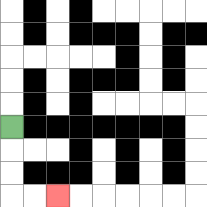{'start': '[0, 5]', 'end': '[2, 8]', 'path_directions': 'D,D,D,R,R', 'path_coordinates': '[[0, 5], [0, 6], [0, 7], [0, 8], [1, 8], [2, 8]]'}